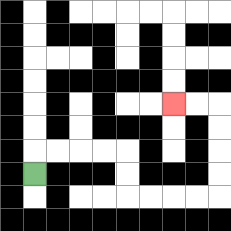{'start': '[1, 7]', 'end': '[7, 4]', 'path_directions': 'U,R,R,R,R,D,D,R,R,R,R,U,U,U,U,L,L', 'path_coordinates': '[[1, 7], [1, 6], [2, 6], [3, 6], [4, 6], [5, 6], [5, 7], [5, 8], [6, 8], [7, 8], [8, 8], [9, 8], [9, 7], [9, 6], [9, 5], [9, 4], [8, 4], [7, 4]]'}